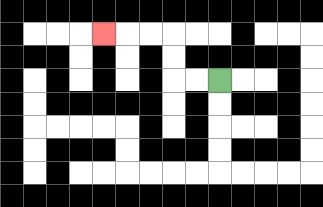{'start': '[9, 3]', 'end': '[4, 1]', 'path_directions': 'L,L,U,U,L,L,L', 'path_coordinates': '[[9, 3], [8, 3], [7, 3], [7, 2], [7, 1], [6, 1], [5, 1], [4, 1]]'}